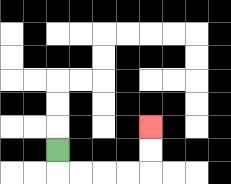{'start': '[2, 6]', 'end': '[6, 5]', 'path_directions': 'D,R,R,R,R,U,U', 'path_coordinates': '[[2, 6], [2, 7], [3, 7], [4, 7], [5, 7], [6, 7], [6, 6], [6, 5]]'}